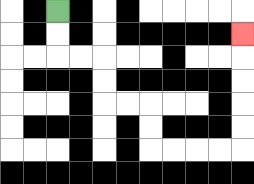{'start': '[2, 0]', 'end': '[10, 1]', 'path_directions': 'D,D,R,R,D,D,R,R,D,D,R,R,R,R,U,U,U,U,U', 'path_coordinates': '[[2, 0], [2, 1], [2, 2], [3, 2], [4, 2], [4, 3], [4, 4], [5, 4], [6, 4], [6, 5], [6, 6], [7, 6], [8, 6], [9, 6], [10, 6], [10, 5], [10, 4], [10, 3], [10, 2], [10, 1]]'}